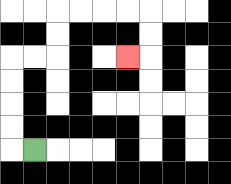{'start': '[1, 6]', 'end': '[5, 2]', 'path_directions': 'L,U,U,U,U,R,R,U,U,R,R,R,R,D,D,L', 'path_coordinates': '[[1, 6], [0, 6], [0, 5], [0, 4], [0, 3], [0, 2], [1, 2], [2, 2], [2, 1], [2, 0], [3, 0], [4, 0], [5, 0], [6, 0], [6, 1], [6, 2], [5, 2]]'}